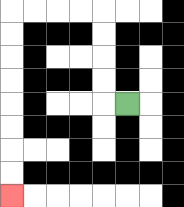{'start': '[5, 4]', 'end': '[0, 8]', 'path_directions': 'L,U,U,U,U,L,L,L,L,D,D,D,D,D,D,D,D', 'path_coordinates': '[[5, 4], [4, 4], [4, 3], [4, 2], [4, 1], [4, 0], [3, 0], [2, 0], [1, 0], [0, 0], [0, 1], [0, 2], [0, 3], [0, 4], [0, 5], [0, 6], [0, 7], [0, 8]]'}